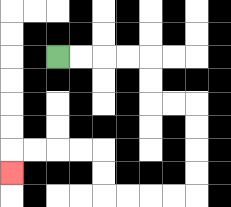{'start': '[2, 2]', 'end': '[0, 7]', 'path_directions': 'R,R,R,R,D,D,R,R,D,D,D,D,L,L,L,L,U,U,L,L,L,L,D', 'path_coordinates': '[[2, 2], [3, 2], [4, 2], [5, 2], [6, 2], [6, 3], [6, 4], [7, 4], [8, 4], [8, 5], [8, 6], [8, 7], [8, 8], [7, 8], [6, 8], [5, 8], [4, 8], [4, 7], [4, 6], [3, 6], [2, 6], [1, 6], [0, 6], [0, 7]]'}